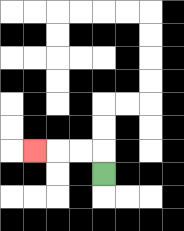{'start': '[4, 7]', 'end': '[1, 6]', 'path_directions': 'U,L,L,L', 'path_coordinates': '[[4, 7], [4, 6], [3, 6], [2, 6], [1, 6]]'}